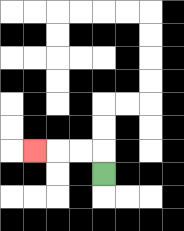{'start': '[4, 7]', 'end': '[1, 6]', 'path_directions': 'U,L,L,L', 'path_coordinates': '[[4, 7], [4, 6], [3, 6], [2, 6], [1, 6]]'}